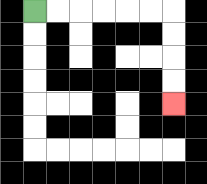{'start': '[1, 0]', 'end': '[7, 4]', 'path_directions': 'R,R,R,R,R,R,D,D,D,D', 'path_coordinates': '[[1, 0], [2, 0], [3, 0], [4, 0], [5, 0], [6, 0], [7, 0], [7, 1], [7, 2], [7, 3], [7, 4]]'}